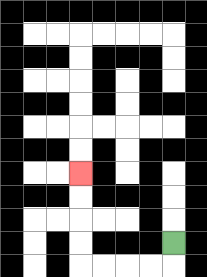{'start': '[7, 10]', 'end': '[3, 7]', 'path_directions': 'D,L,L,L,L,U,U,U,U', 'path_coordinates': '[[7, 10], [7, 11], [6, 11], [5, 11], [4, 11], [3, 11], [3, 10], [3, 9], [3, 8], [3, 7]]'}